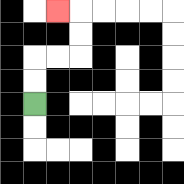{'start': '[1, 4]', 'end': '[2, 0]', 'path_directions': 'U,U,R,R,U,U,L', 'path_coordinates': '[[1, 4], [1, 3], [1, 2], [2, 2], [3, 2], [3, 1], [3, 0], [2, 0]]'}